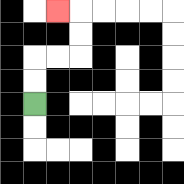{'start': '[1, 4]', 'end': '[2, 0]', 'path_directions': 'U,U,R,R,U,U,L', 'path_coordinates': '[[1, 4], [1, 3], [1, 2], [2, 2], [3, 2], [3, 1], [3, 0], [2, 0]]'}